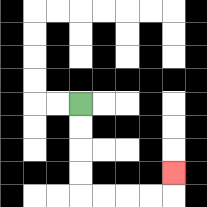{'start': '[3, 4]', 'end': '[7, 7]', 'path_directions': 'D,D,D,D,R,R,R,R,U', 'path_coordinates': '[[3, 4], [3, 5], [3, 6], [3, 7], [3, 8], [4, 8], [5, 8], [6, 8], [7, 8], [7, 7]]'}